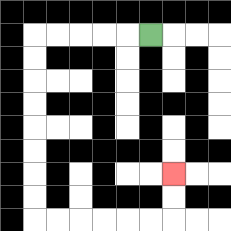{'start': '[6, 1]', 'end': '[7, 7]', 'path_directions': 'L,L,L,L,L,D,D,D,D,D,D,D,D,R,R,R,R,R,R,U,U', 'path_coordinates': '[[6, 1], [5, 1], [4, 1], [3, 1], [2, 1], [1, 1], [1, 2], [1, 3], [1, 4], [1, 5], [1, 6], [1, 7], [1, 8], [1, 9], [2, 9], [3, 9], [4, 9], [5, 9], [6, 9], [7, 9], [7, 8], [7, 7]]'}